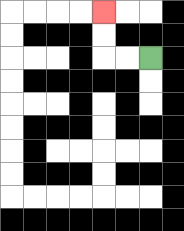{'start': '[6, 2]', 'end': '[4, 0]', 'path_directions': 'L,L,U,U', 'path_coordinates': '[[6, 2], [5, 2], [4, 2], [4, 1], [4, 0]]'}